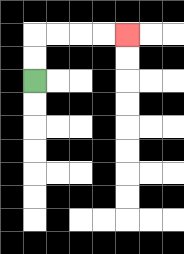{'start': '[1, 3]', 'end': '[5, 1]', 'path_directions': 'U,U,R,R,R,R', 'path_coordinates': '[[1, 3], [1, 2], [1, 1], [2, 1], [3, 1], [4, 1], [5, 1]]'}